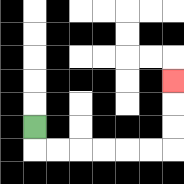{'start': '[1, 5]', 'end': '[7, 3]', 'path_directions': 'D,R,R,R,R,R,R,U,U,U', 'path_coordinates': '[[1, 5], [1, 6], [2, 6], [3, 6], [4, 6], [5, 6], [6, 6], [7, 6], [7, 5], [7, 4], [7, 3]]'}